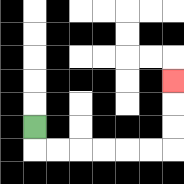{'start': '[1, 5]', 'end': '[7, 3]', 'path_directions': 'D,R,R,R,R,R,R,U,U,U', 'path_coordinates': '[[1, 5], [1, 6], [2, 6], [3, 6], [4, 6], [5, 6], [6, 6], [7, 6], [7, 5], [7, 4], [7, 3]]'}